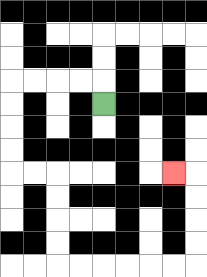{'start': '[4, 4]', 'end': '[7, 7]', 'path_directions': 'U,L,L,L,L,D,D,D,D,R,R,D,D,D,D,R,R,R,R,R,R,U,U,U,U,L', 'path_coordinates': '[[4, 4], [4, 3], [3, 3], [2, 3], [1, 3], [0, 3], [0, 4], [0, 5], [0, 6], [0, 7], [1, 7], [2, 7], [2, 8], [2, 9], [2, 10], [2, 11], [3, 11], [4, 11], [5, 11], [6, 11], [7, 11], [8, 11], [8, 10], [8, 9], [8, 8], [8, 7], [7, 7]]'}